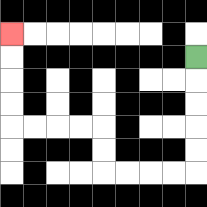{'start': '[8, 2]', 'end': '[0, 1]', 'path_directions': 'D,D,D,D,D,L,L,L,L,U,U,L,L,L,L,U,U,U,U', 'path_coordinates': '[[8, 2], [8, 3], [8, 4], [8, 5], [8, 6], [8, 7], [7, 7], [6, 7], [5, 7], [4, 7], [4, 6], [4, 5], [3, 5], [2, 5], [1, 5], [0, 5], [0, 4], [0, 3], [0, 2], [0, 1]]'}